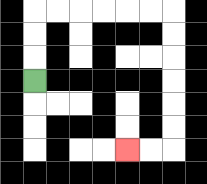{'start': '[1, 3]', 'end': '[5, 6]', 'path_directions': 'U,U,U,R,R,R,R,R,R,D,D,D,D,D,D,L,L', 'path_coordinates': '[[1, 3], [1, 2], [1, 1], [1, 0], [2, 0], [3, 0], [4, 0], [5, 0], [6, 0], [7, 0], [7, 1], [7, 2], [7, 3], [7, 4], [7, 5], [7, 6], [6, 6], [5, 6]]'}